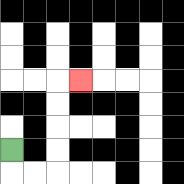{'start': '[0, 6]', 'end': '[3, 3]', 'path_directions': 'D,R,R,U,U,U,U,R', 'path_coordinates': '[[0, 6], [0, 7], [1, 7], [2, 7], [2, 6], [2, 5], [2, 4], [2, 3], [3, 3]]'}